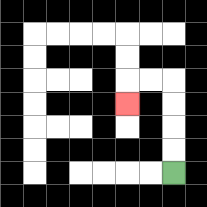{'start': '[7, 7]', 'end': '[5, 4]', 'path_directions': 'U,U,U,U,L,L,D', 'path_coordinates': '[[7, 7], [7, 6], [7, 5], [7, 4], [7, 3], [6, 3], [5, 3], [5, 4]]'}